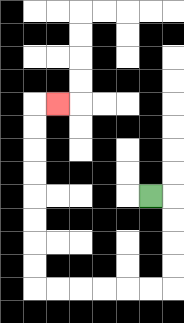{'start': '[6, 8]', 'end': '[2, 4]', 'path_directions': 'R,D,D,D,D,L,L,L,L,L,L,U,U,U,U,U,U,U,U,R', 'path_coordinates': '[[6, 8], [7, 8], [7, 9], [7, 10], [7, 11], [7, 12], [6, 12], [5, 12], [4, 12], [3, 12], [2, 12], [1, 12], [1, 11], [1, 10], [1, 9], [1, 8], [1, 7], [1, 6], [1, 5], [1, 4], [2, 4]]'}